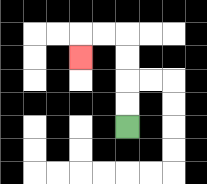{'start': '[5, 5]', 'end': '[3, 2]', 'path_directions': 'U,U,U,U,L,L,D', 'path_coordinates': '[[5, 5], [5, 4], [5, 3], [5, 2], [5, 1], [4, 1], [3, 1], [3, 2]]'}